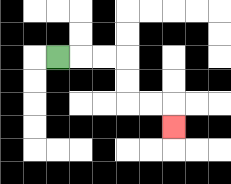{'start': '[2, 2]', 'end': '[7, 5]', 'path_directions': 'R,R,R,D,D,R,R,D', 'path_coordinates': '[[2, 2], [3, 2], [4, 2], [5, 2], [5, 3], [5, 4], [6, 4], [7, 4], [7, 5]]'}